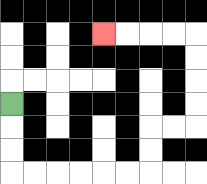{'start': '[0, 4]', 'end': '[4, 1]', 'path_directions': 'D,D,D,R,R,R,R,R,R,U,U,R,R,U,U,U,U,L,L,L,L', 'path_coordinates': '[[0, 4], [0, 5], [0, 6], [0, 7], [1, 7], [2, 7], [3, 7], [4, 7], [5, 7], [6, 7], [6, 6], [6, 5], [7, 5], [8, 5], [8, 4], [8, 3], [8, 2], [8, 1], [7, 1], [6, 1], [5, 1], [4, 1]]'}